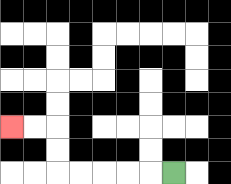{'start': '[7, 7]', 'end': '[0, 5]', 'path_directions': 'L,L,L,L,L,U,U,L,L', 'path_coordinates': '[[7, 7], [6, 7], [5, 7], [4, 7], [3, 7], [2, 7], [2, 6], [2, 5], [1, 5], [0, 5]]'}